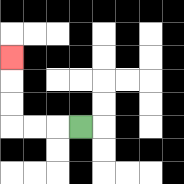{'start': '[3, 5]', 'end': '[0, 2]', 'path_directions': 'L,L,L,U,U,U', 'path_coordinates': '[[3, 5], [2, 5], [1, 5], [0, 5], [0, 4], [0, 3], [0, 2]]'}